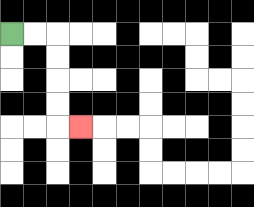{'start': '[0, 1]', 'end': '[3, 5]', 'path_directions': 'R,R,D,D,D,D,R', 'path_coordinates': '[[0, 1], [1, 1], [2, 1], [2, 2], [2, 3], [2, 4], [2, 5], [3, 5]]'}